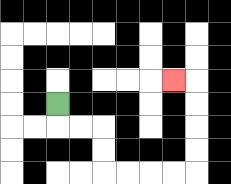{'start': '[2, 4]', 'end': '[7, 3]', 'path_directions': 'D,R,R,D,D,R,R,R,R,U,U,U,U,L', 'path_coordinates': '[[2, 4], [2, 5], [3, 5], [4, 5], [4, 6], [4, 7], [5, 7], [6, 7], [7, 7], [8, 7], [8, 6], [8, 5], [8, 4], [8, 3], [7, 3]]'}